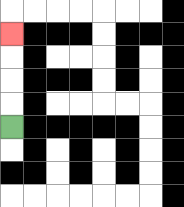{'start': '[0, 5]', 'end': '[0, 1]', 'path_directions': 'U,U,U,U', 'path_coordinates': '[[0, 5], [0, 4], [0, 3], [0, 2], [0, 1]]'}